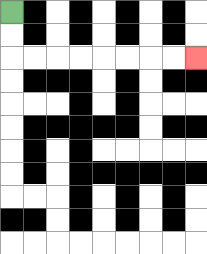{'start': '[0, 0]', 'end': '[8, 2]', 'path_directions': 'D,D,R,R,R,R,R,R,R,R', 'path_coordinates': '[[0, 0], [0, 1], [0, 2], [1, 2], [2, 2], [3, 2], [4, 2], [5, 2], [6, 2], [7, 2], [8, 2]]'}